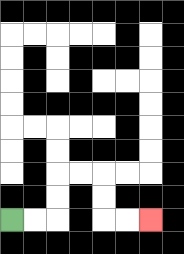{'start': '[0, 9]', 'end': '[6, 9]', 'path_directions': 'R,R,U,U,R,R,D,D,R,R', 'path_coordinates': '[[0, 9], [1, 9], [2, 9], [2, 8], [2, 7], [3, 7], [4, 7], [4, 8], [4, 9], [5, 9], [6, 9]]'}